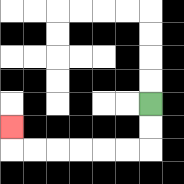{'start': '[6, 4]', 'end': '[0, 5]', 'path_directions': 'D,D,L,L,L,L,L,L,U', 'path_coordinates': '[[6, 4], [6, 5], [6, 6], [5, 6], [4, 6], [3, 6], [2, 6], [1, 6], [0, 6], [0, 5]]'}